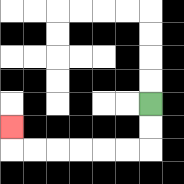{'start': '[6, 4]', 'end': '[0, 5]', 'path_directions': 'D,D,L,L,L,L,L,L,U', 'path_coordinates': '[[6, 4], [6, 5], [6, 6], [5, 6], [4, 6], [3, 6], [2, 6], [1, 6], [0, 6], [0, 5]]'}